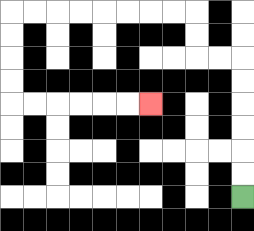{'start': '[10, 8]', 'end': '[6, 4]', 'path_directions': 'U,U,U,U,U,U,L,L,U,U,L,L,L,L,L,L,L,L,D,D,D,D,R,R,R,R,R,R', 'path_coordinates': '[[10, 8], [10, 7], [10, 6], [10, 5], [10, 4], [10, 3], [10, 2], [9, 2], [8, 2], [8, 1], [8, 0], [7, 0], [6, 0], [5, 0], [4, 0], [3, 0], [2, 0], [1, 0], [0, 0], [0, 1], [0, 2], [0, 3], [0, 4], [1, 4], [2, 4], [3, 4], [4, 4], [5, 4], [6, 4]]'}